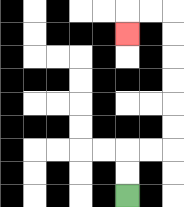{'start': '[5, 8]', 'end': '[5, 1]', 'path_directions': 'U,U,R,R,U,U,U,U,U,U,L,L,D', 'path_coordinates': '[[5, 8], [5, 7], [5, 6], [6, 6], [7, 6], [7, 5], [7, 4], [7, 3], [7, 2], [7, 1], [7, 0], [6, 0], [5, 0], [5, 1]]'}